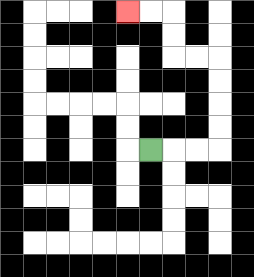{'start': '[6, 6]', 'end': '[5, 0]', 'path_directions': 'R,R,R,U,U,U,U,L,L,U,U,L,L', 'path_coordinates': '[[6, 6], [7, 6], [8, 6], [9, 6], [9, 5], [9, 4], [9, 3], [9, 2], [8, 2], [7, 2], [7, 1], [7, 0], [6, 0], [5, 0]]'}